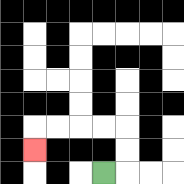{'start': '[4, 7]', 'end': '[1, 6]', 'path_directions': 'R,U,U,L,L,L,L,D', 'path_coordinates': '[[4, 7], [5, 7], [5, 6], [5, 5], [4, 5], [3, 5], [2, 5], [1, 5], [1, 6]]'}